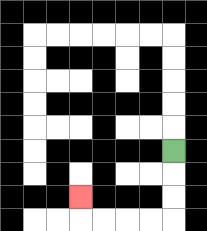{'start': '[7, 6]', 'end': '[3, 8]', 'path_directions': 'D,D,D,L,L,L,L,U', 'path_coordinates': '[[7, 6], [7, 7], [7, 8], [7, 9], [6, 9], [5, 9], [4, 9], [3, 9], [3, 8]]'}